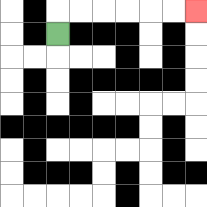{'start': '[2, 1]', 'end': '[8, 0]', 'path_directions': 'U,R,R,R,R,R,R', 'path_coordinates': '[[2, 1], [2, 0], [3, 0], [4, 0], [5, 0], [6, 0], [7, 0], [8, 0]]'}